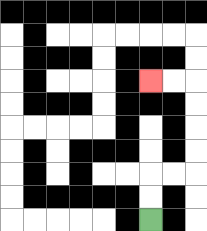{'start': '[6, 9]', 'end': '[6, 3]', 'path_directions': 'U,U,R,R,U,U,U,U,L,L', 'path_coordinates': '[[6, 9], [6, 8], [6, 7], [7, 7], [8, 7], [8, 6], [8, 5], [8, 4], [8, 3], [7, 3], [6, 3]]'}